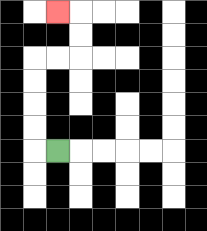{'start': '[2, 6]', 'end': '[2, 0]', 'path_directions': 'L,U,U,U,U,R,R,U,U,L', 'path_coordinates': '[[2, 6], [1, 6], [1, 5], [1, 4], [1, 3], [1, 2], [2, 2], [3, 2], [3, 1], [3, 0], [2, 0]]'}